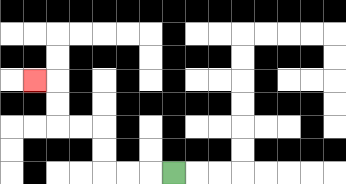{'start': '[7, 7]', 'end': '[1, 3]', 'path_directions': 'L,L,L,U,U,L,L,U,U,L', 'path_coordinates': '[[7, 7], [6, 7], [5, 7], [4, 7], [4, 6], [4, 5], [3, 5], [2, 5], [2, 4], [2, 3], [1, 3]]'}